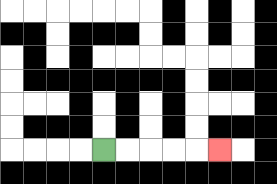{'start': '[4, 6]', 'end': '[9, 6]', 'path_directions': 'R,R,R,R,R', 'path_coordinates': '[[4, 6], [5, 6], [6, 6], [7, 6], [8, 6], [9, 6]]'}